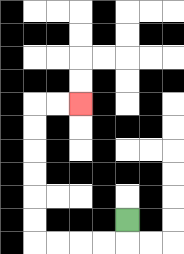{'start': '[5, 9]', 'end': '[3, 4]', 'path_directions': 'D,L,L,L,L,U,U,U,U,U,U,R,R', 'path_coordinates': '[[5, 9], [5, 10], [4, 10], [3, 10], [2, 10], [1, 10], [1, 9], [1, 8], [1, 7], [1, 6], [1, 5], [1, 4], [2, 4], [3, 4]]'}